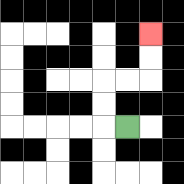{'start': '[5, 5]', 'end': '[6, 1]', 'path_directions': 'L,U,U,R,R,U,U', 'path_coordinates': '[[5, 5], [4, 5], [4, 4], [4, 3], [5, 3], [6, 3], [6, 2], [6, 1]]'}